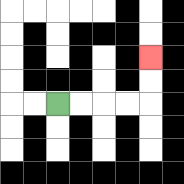{'start': '[2, 4]', 'end': '[6, 2]', 'path_directions': 'R,R,R,R,U,U', 'path_coordinates': '[[2, 4], [3, 4], [4, 4], [5, 4], [6, 4], [6, 3], [6, 2]]'}